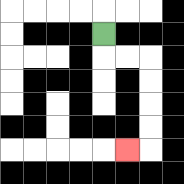{'start': '[4, 1]', 'end': '[5, 6]', 'path_directions': 'D,R,R,D,D,D,D,L', 'path_coordinates': '[[4, 1], [4, 2], [5, 2], [6, 2], [6, 3], [6, 4], [6, 5], [6, 6], [5, 6]]'}